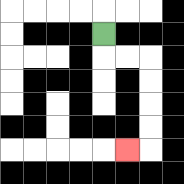{'start': '[4, 1]', 'end': '[5, 6]', 'path_directions': 'D,R,R,D,D,D,D,L', 'path_coordinates': '[[4, 1], [4, 2], [5, 2], [6, 2], [6, 3], [6, 4], [6, 5], [6, 6], [5, 6]]'}